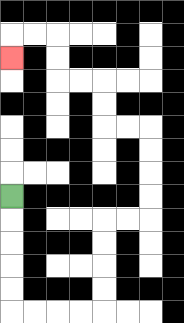{'start': '[0, 8]', 'end': '[0, 2]', 'path_directions': 'D,D,D,D,D,R,R,R,R,U,U,U,U,R,R,U,U,U,U,L,L,U,U,L,L,U,U,L,L,D', 'path_coordinates': '[[0, 8], [0, 9], [0, 10], [0, 11], [0, 12], [0, 13], [1, 13], [2, 13], [3, 13], [4, 13], [4, 12], [4, 11], [4, 10], [4, 9], [5, 9], [6, 9], [6, 8], [6, 7], [6, 6], [6, 5], [5, 5], [4, 5], [4, 4], [4, 3], [3, 3], [2, 3], [2, 2], [2, 1], [1, 1], [0, 1], [0, 2]]'}